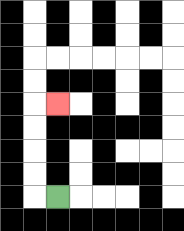{'start': '[2, 8]', 'end': '[2, 4]', 'path_directions': 'L,U,U,U,U,R', 'path_coordinates': '[[2, 8], [1, 8], [1, 7], [1, 6], [1, 5], [1, 4], [2, 4]]'}